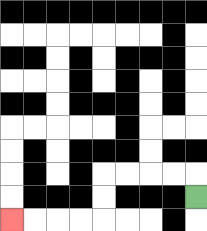{'start': '[8, 8]', 'end': '[0, 9]', 'path_directions': 'U,L,L,L,L,D,D,L,L,L,L', 'path_coordinates': '[[8, 8], [8, 7], [7, 7], [6, 7], [5, 7], [4, 7], [4, 8], [4, 9], [3, 9], [2, 9], [1, 9], [0, 9]]'}